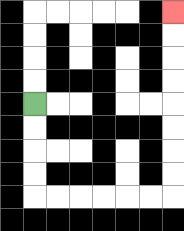{'start': '[1, 4]', 'end': '[7, 0]', 'path_directions': 'D,D,D,D,R,R,R,R,R,R,U,U,U,U,U,U,U,U', 'path_coordinates': '[[1, 4], [1, 5], [1, 6], [1, 7], [1, 8], [2, 8], [3, 8], [4, 8], [5, 8], [6, 8], [7, 8], [7, 7], [7, 6], [7, 5], [7, 4], [7, 3], [7, 2], [7, 1], [7, 0]]'}